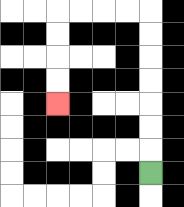{'start': '[6, 7]', 'end': '[2, 4]', 'path_directions': 'U,U,U,U,U,U,U,L,L,L,L,D,D,D,D', 'path_coordinates': '[[6, 7], [6, 6], [6, 5], [6, 4], [6, 3], [6, 2], [6, 1], [6, 0], [5, 0], [4, 0], [3, 0], [2, 0], [2, 1], [2, 2], [2, 3], [2, 4]]'}